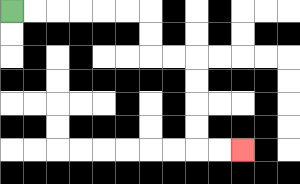{'start': '[0, 0]', 'end': '[10, 6]', 'path_directions': 'R,R,R,R,R,R,D,D,R,R,D,D,D,D,R,R', 'path_coordinates': '[[0, 0], [1, 0], [2, 0], [3, 0], [4, 0], [5, 0], [6, 0], [6, 1], [6, 2], [7, 2], [8, 2], [8, 3], [8, 4], [8, 5], [8, 6], [9, 6], [10, 6]]'}